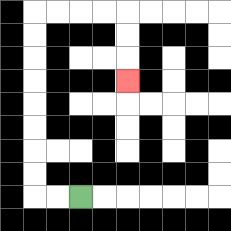{'start': '[3, 8]', 'end': '[5, 3]', 'path_directions': 'L,L,U,U,U,U,U,U,U,U,R,R,R,R,D,D,D', 'path_coordinates': '[[3, 8], [2, 8], [1, 8], [1, 7], [1, 6], [1, 5], [1, 4], [1, 3], [1, 2], [1, 1], [1, 0], [2, 0], [3, 0], [4, 0], [5, 0], [5, 1], [5, 2], [5, 3]]'}